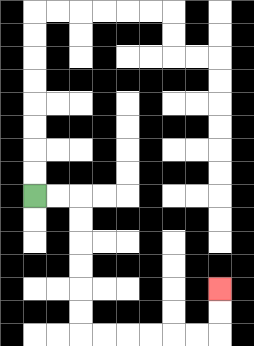{'start': '[1, 8]', 'end': '[9, 12]', 'path_directions': 'R,R,D,D,D,D,D,D,R,R,R,R,R,R,U,U', 'path_coordinates': '[[1, 8], [2, 8], [3, 8], [3, 9], [3, 10], [3, 11], [3, 12], [3, 13], [3, 14], [4, 14], [5, 14], [6, 14], [7, 14], [8, 14], [9, 14], [9, 13], [9, 12]]'}